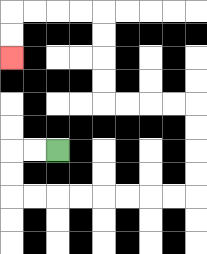{'start': '[2, 6]', 'end': '[0, 2]', 'path_directions': 'L,L,D,D,R,R,R,R,R,R,R,R,U,U,U,U,L,L,L,L,U,U,U,U,L,L,L,L,D,D', 'path_coordinates': '[[2, 6], [1, 6], [0, 6], [0, 7], [0, 8], [1, 8], [2, 8], [3, 8], [4, 8], [5, 8], [6, 8], [7, 8], [8, 8], [8, 7], [8, 6], [8, 5], [8, 4], [7, 4], [6, 4], [5, 4], [4, 4], [4, 3], [4, 2], [4, 1], [4, 0], [3, 0], [2, 0], [1, 0], [0, 0], [0, 1], [0, 2]]'}